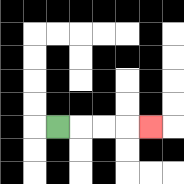{'start': '[2, 5]', 'end': '[6, 5]', 'path_directions': 'R,R,R,R', 'path_coordinates': '[[2, 5], [3, 5], [4, 5], [5, 5], [6, 5]]'}